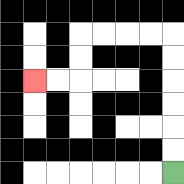{'start': '[7, 7]', 'end': '[1, 3]', 'path_directions': 'U,U,U,U,U,U,L,L,L,L,D,D,L,L', 'path_coordinates': '[[7, 7], [7, 6], [7, 5], [7, 4], [7, 3], [7, 2], [7, 1], [6, 1], [5, 1], [4, 1], [3, 1], [3, 2], [3, 3], [2, 3], [1, 3]]'}